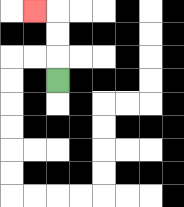{'start': '[2, 3]', 'end': '[1, 0]', 'path_directions': 'U,U,U,L', 'path_coordinates': '[[2, 3], [2, 2], [2, 1], [2, 0], [1, 0]]'}